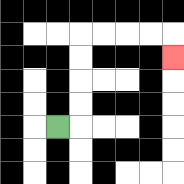{'start': '[2, 5]', 'end': '[7, 2]', 'path_directions': 'R,U,U,U,U,R,R,R,R,D', 'path_coordinates': '[[2, 5], [3, 5], [3, 4], [3, 3], [3, 2], [3, 1], [4, 1], [5, 1], [6, 1], [7, 1], [7, 2]]'}